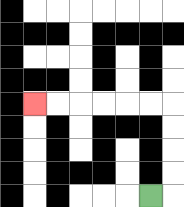{'start': '[6, 8]', 'end': '[1, 4]', 'path_directions': 'R,U,U,U,U,L,L,L,L,L,L', 'path_coordinates': '[[6, 8], [7, 8], [7, 7], [7, 6], [7, 5], [7, 4], [6, 4], [5, 4], [4, 4], [3, 4], [2, 4], [1, 4]]'}